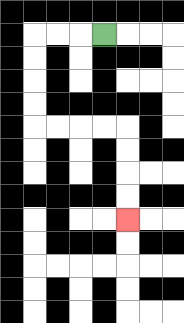{'start': '[4, 1]', 'end': '[5, 9]', 'path_directions': 'L,L,L,D,D,D,D,R,R,R,R,D,D,D,D', 'path_coordinates': '[[4, 1], [3, 1], [2, 1], [1, 1], [1, 2], [1, 3], [1, 4], [1, 5], [2, 5], [3, 5], [4, 5], [5, 5], [5, 6], [5, 7], [5, 8], [5, 9]]'}